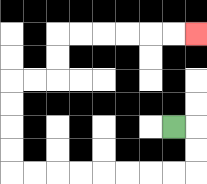{'start': '[7, 5]', 'end': '[8, 1]', 'path_directions': 'R,D,D,L,L,L,L,L,L,L,L,U,U,U,U,R,R,U,U,R,R,R,R,R,R', 'path_coordinates': '[[7, 5], [8, 5], [8, 6], [8, 7], [7, 7], [6, 7], [5, 7], [4, 7], [3, 7], [2, 7], [1, 7], [0, 7], [0, 6], [0, 5], [0, 4], [0, 3], [1, 3], [2, 3], [2, 2], [2, 1], [3, 1], [4, 1], [5, 1], [6, 1], [7, 1], [8, 1]]'}